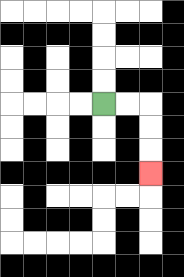{'start': '[4, 4]', 'end': '[6, 7]', 'path_directions': 'R,R,D,D,D', 'path_coordinates': '[[4, 4], [5, 4], [6, 4], [6, 5], [6, 6], [6, 7]]'}